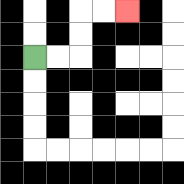{'start': '[1, 2]', 'end': '[5, 0]', 'path_directions': 'R,R,U,U,R,R', 'path_coordinates': '[[1, 2], [2, 2], [3, 2], [3, 1], [3, 0], [4, 0], [5, 0]]'}